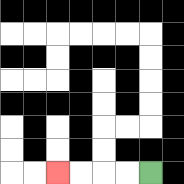{'start': '[6, 7]', 'end': '[2, 7]', 'path_directions': 'L,L,L,L', 'path_coordinates': '[[6, 7], [5, 7], [4, 7], [3, 7], [2, 7]]'}